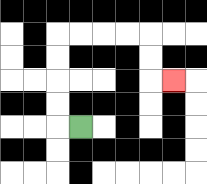{'start': '[3, 5]', 'end': '[7, 3]', 'path_directions': 'L,U,U,U,U,R,R,R,R,D,D,R', 'path_coordinates': '[[3, 5], [2, 5], [2, 4], [2, 3], [2, 2], [2, 1], [3, 1], [4, 1], [5, 1], [6, 1], [6, 2], [6, 3], [7, 3]]'}